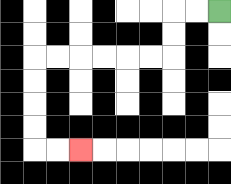{'start': '[9, 0]', 'end': '[3, 6]', 'path_directions': 'L,L,D,D,L,L,L,L,L,L,D,D,D,D,R,R', 'path_coordinates': '[[9, 0], [8, 0], [7, 0], [7, 1], [7, 2], [6, 2], [5, 2], [4, 2], [3, 2], [2, 2], [1, 2], [1, 3], [1, 4], [1, 5], [1, 6], [2, 6], [3, 6]]'}